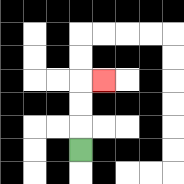{'start': '[3, 6]', 'end': '[4, 3]', 'path_directions': 'U,U,U,R', 'path_coordinates': '[[3, 6], [3, 5], [3, 4], [3, 3], [4, 3]]'}